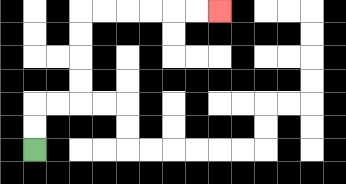{'start': '[1, 6]', 'end': '[9, 0]', 'path_directions': 'U,U,R,R,U,U,U,U,R,R,R,R,R,R', 'path_coordinates': '[[1, 6], [1, 5], [1, 4], [2, 4], [3, 4], [3, 3], [3, 2], [3, 1], [3, 0], [4, 0], [5, 0], [6, 0], [7, 0], [8, 0], [9, 0]]'}